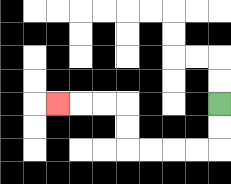{'start': '[9, 4]', 'end': '[2, 4]', 'path_directions': 'D,D,L,L,L,L,U,U,L,L,L', 'path_coordinates': '[[9, 4], [9, 5], [9, 6], [8, 6], [7, 6], [6, 6], [5, 6], [5, 5], [5, 4], [4, 4], [3, 4], [2, 4]]'}